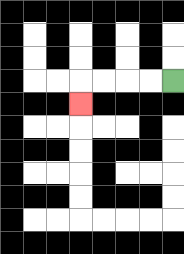{'start': '[7, 3]', 'end': '[3, 4]', 'path_directions': 'L,L,L,L,D', 'path_coordinates': '[[7, 3], [6, 3], [5, 3], [4, 3], [3, 3], [3, 4]]'}